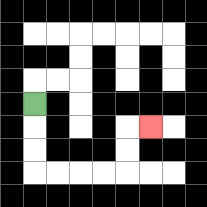{'start': '[1, 4]', 'end': '[6, 5]', 'path_directions': 'D,D,D,R,R,R,R,U,U,R', 'path_coordinates': '[[1, 4], [1, 5], [1, 6], [1, 7], [2, 7], [3, 7], [4, 7], [5, 7], [5, 6], [5, 5], [6, 5]]'}